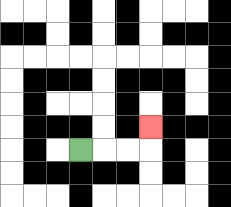{'start': '[3, 6]', 'end': '[6, 5]', 'path_directions': 'R,R,R,U', 'path_coordinates': '[[3, 6], [4, 6], [5, 6], [6, 6], [6, 5]]'}